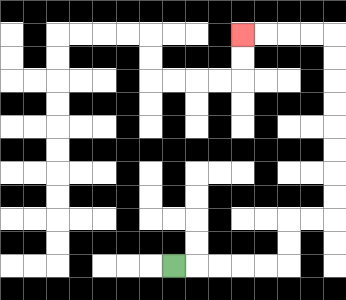{'start': '[7, 11]', 'end': '[10, 1]', 'path_directions': 'R,R,R,R,R,U,U,R,R,U,U,U,U,U,U,U,U,L,L,L,L', 'path_coordinates': '[[7, 11], [8, 11], [9, 11], [10, 11], [11, 11], [12, 11], [12, 10], [12, 9], [13, 9], [14, 9], [14, 8], [14, 7], [14, 6], [14, 5], [14, 4], [14, 3], [14, 2], [14, 1], [13, 1], [12, 1], [11, 1], [10, 1]]'}